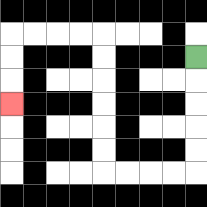{'start': '[8, 2]', 'end': '[0, 4]', 'path_directions': 'D,D,D,D,D,L,L,L,L,U,U,U,U,U,U,L,L,L,L,D,D,D', 'path_coordinates': '[[8, 2], [8, 3], [8, 4], [8, 5], [8, 6], [8, 7], [7, 7], [6, 7], [5, 7], [4, 7], [4, 6], [4, 5], [4, 4], [4, 3], [4, 2], [4, 1], [3, 1], [2, 1], [1, 1], [0, 1], [0, 2], [0, 3], [0, 4]]'}